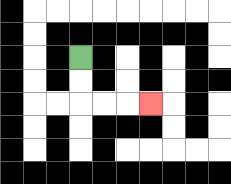{'start': '[3, 2]', 'end': '[6, 4]', 'path_directions': 'D,D,R,R,R', 'path_coordinates': '[[3, 2], [3, 3], [3, 4], [4, 4], [5, 4], [6, 4]]'}